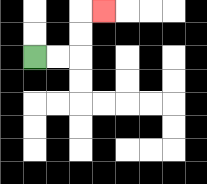{'start': '[1, 2]', 'end': '[4, 0]', 'path_directions': 'R,R,U,U,R', 'path_coordinates': '[[1, 2], [2, 2], [3, 2], [3, 1], [3, 0], [4, 0]]'}